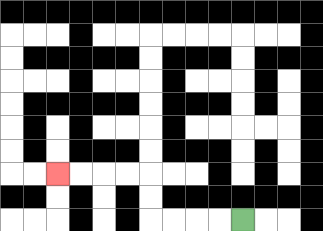{'start': '[10, 9]', 'end': '[2, 7]', 'path_directions': 'L,L,L,L,U,U,L,L,L,L', 'path_coordinates': '[[10, 9], [9, 9], [8, 9], [7, 9], [6, 9], [6, 8], [6, 7], [5, 7], [4, 7], [3, 7], [2, 7]]'}